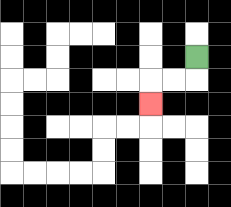{'start': '[8, 2]', 'end': '[6, 4]', 'path_directions': 'D,L,L,D', 'path_coordinates': '[[8, 2], [8, 3], [7, 3], [6, 3], [6, 4]]'}